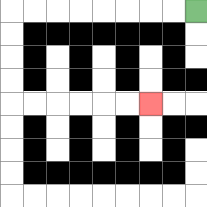{'start': '[8, 0]', 'end': '[6, 4]', 'path_directions': 'L,L,L,L,L,L,L,L,D,D,D,D,R,R,R,R,R,R', 'path_coordinates': '[[8, 0], [7, 0], [6, 0], [5, 0], [4, 0], [3, 0], [2, 0], [1, 0], [0, 0], [0, 1], [0, 2], [0, 3], [0, 4], [1, 4], [2, 4], [3, 4], [4, 4], [5, 4], [6, 4]]'}